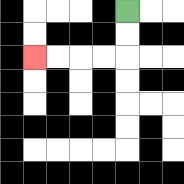{'start': '[5, 0]', 'end': '[1, 2]', 'path_directions': 'D,D,L,L,L,L', 'path_coordinates': '[[5, 0], [5, 1], [5, 2], [4, 2], [3, 2], [2, 2], [1, 2]]'}